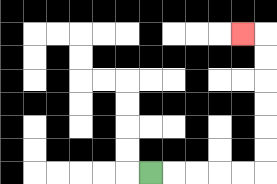{'start': '[6, 7]', 'end': '[10, 1]', 'path_directions': 'R,R,R,R,R,U,U,U,U,U,U,L', 'path_coordinates': '[[6, 7], [7, 7], [8, 7], [9, 7], [10, 7], [11, 7], [11, 6], [11, 5], [11, 4], [11, 3], [11, 2], [11, 1], [10, 1]]'}